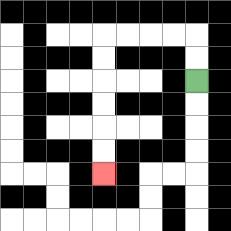{'start': '[8, 3]', 'end': '[4, 7]', 'path_directions': 'U,U,L,L,L,L,D,D,D,D,D,D', 'path_coordinates': '[[8, 3], [8, 2], [8, 1], [7, 1], [6, 1], [5, 1], [4, 1], [4, 2], [4, 3], [4, 4], [4, 5], [4, 6], [4, 7]]'}